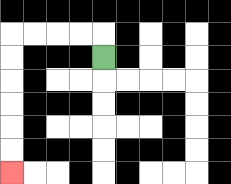{'start': '[4, 2]', 'end': '[0, 7]', 'path_directions': 'U,L,L,L,L,D,D,D,D,D,D', 'path_coordinates': '[[4, 2], [4, 1], [3, 1], [2, 1], [1, 1], [0, 1], [0, 2], [0, 3], [0, 4], [0, 5], [0, 6], [0, 7]]'}